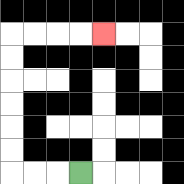{'start': '[3, 7]', 'end': '[4, 1]', 'path_directions': 'L,L,L,U,U,U,U,U,U,R,R,R,R', 'path_coordinates': '[[3, 7], [2, 7], [1, 7], [0, 7], [0, 6], [0, 5], [0, 4], [0, 3], [0, 2], [0, 1], [1, 1], [2, 1], [3, 1], [4, 1]]'}